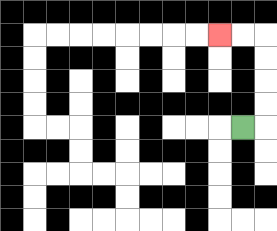{'start': '[10, 5]', 'end': '[9, 1]', 'path_directions': 'R,U,U,U,U,L,L', 'path_coordinates': '[[10, 5], [11, 5], [11, 4], [11, 3], [11, 2], [11, 1], [10, 1], [9, 1]]'}